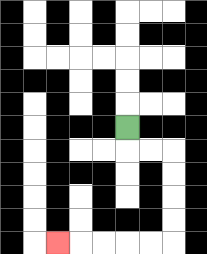{'start': '[5, 5]', 'end': '[2, 10]', 'path_directions': 'D,R,R,D,D,D,D,L,L,L,L,L', 'path_coordinates': '[[5, 5], [5, 6], [6, 6], [7, 6], [7, 7], [7, 8], [7, 9], [7, 10], [6, 10], [5, 10], [4, 10], [3, 10], [2, 10]]'}